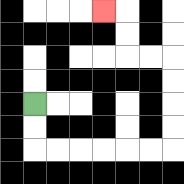{'start': '[1, 4]', 'end': '[4, 0]', 'path_directions': 'D,D,R,R,R,R,R,R,U,U,U,U,L,L,U,U,L', 'path_coordinates': '[[1, 4], [1, 5], [1, 6], [2, 6], [3, 6], [4, 6], [5, 6], [6, 6], [7, 6], [7, 5], [7, 4], [7, 3], [7, 2], [6, 2], [5, 2], [5, 1], [5, 0], [4, 0]]'}